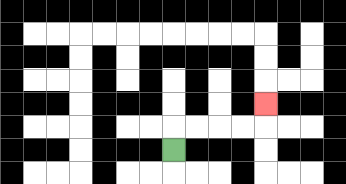{'start': '[7, 6]', 'end': '[11, 4]', 'path_directions': 'U,R,R,R,R,U', 'path_coordinates': '[[7, 6], [7, 5], [8, 5], [9, 5], [10, 5], [11, 5], [11, 4]]'}